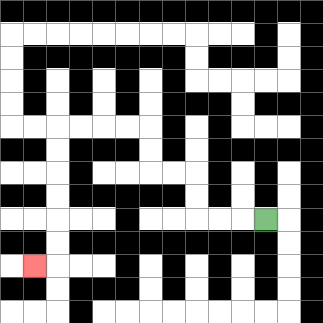{'start': '[11, 9]', 'end': '[1, 11]', 'path_directions': 'L,L,L,U,U,L,L,U,U,L,L,L,L,D,D,D,D,D,D,L', 'path_coordinates': '[[11, 9], [10, 9], [9, 9], [8, 9], [8, 8], [8, 7], [7, 7], [6, 7], [6, 6], [6, 5], [5, 5], [4, 5], [3, 5], [2, 5], [2, 6], [2, 7], [2, 8], [2, 9], [2, 10], [2, 11], [1, 11]]'}